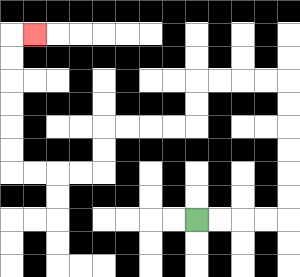{'start': '[8, 9]', 'end': '[1, 1]', 'path_directions': 'R,R,R,R,U,U,U,U,U,U,L,L,L,L,D,D,L,L,L,L,D,D,L,L,L,L,U,U,U,U,U,U,R', 'path_coordinates': '[[8, 9], [9, 9], [10, 9], [11, 9], [12, 9], [12, 8], [12, 7], [12, 6], [12, 5], [12, 4], [12, 3], [11, 3], [10, 3], [9, 3], [8, 3], [8, 4], [8, 5], [7, 5], [6, 5], [5, 5], [4, 5], [4, 6], [4, 7], [3, 7], [2, 7], [1, 7], [0, 7], [0, 6], [0, 5], [0, 4], [0, 3], [0, 2], [0, 1], [1, 1]]'}